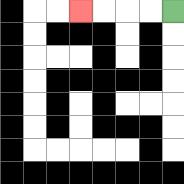{'start': '[7, 0]', 'end': '[3, 0]', 'path_directions': 'L,L,L,L', 'path_coordinates': '[[7, 0], [6, 0], [5, 0], [4, 0], [3, 0]]'}